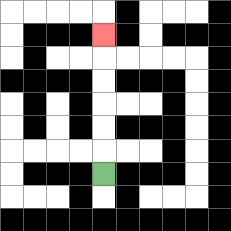{'start': '[4, 7]', 'end': '[4, 1]', 'path_directions': 'U,U,U,U,U,U', 'path_coordinates': '[[4, 7], [4, 6], [4, 5], [4, 4], [4, 3], [4, 2], [4, 1]]'}